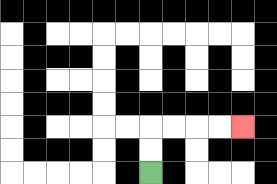{'start': '[6, 7]', 'end': '[10, 5]', 'path_directions': 'U,U,R,R,R,R', 'path_coordinates': '[[6, 7], [6, 6], [6, 5], [7, 5], [8, 5], [9, 5], [10, 5]]'}